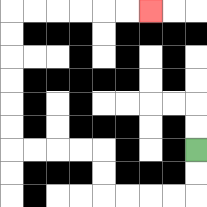{'start': '[8, 6]', 'end': '[6, 0]', 'path_directions': 'D,D,L,L,L,L,U,U,L,L,L,L,U,U,U,U,U,U,R,R,R,R,R,R', 'path_coordinates': '[[8, 6], [8, 7], [8, 8], [7, 8], [6, 8], [5, 8], [4, 8], [4, 7], [4, 6], [3, 6], [2, 6], [1, 6], [0, 6], [0, 5], [0, 4], [0, 3], [0, 2], [0, 1], [0, 0], [1, 0], [2, 0], [3, 0], [4, 0], [5, 0], [6, 0]]'}